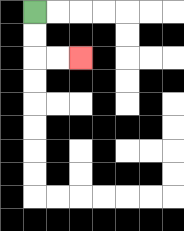{'start': '[1, 0]', 'end': '[3, 2]', 'path_directions': 'D,D,R,R', 'path_coordinates': '[[1, 0], [1, 1], [1, 2], [2, 2], [3, 2]]'}